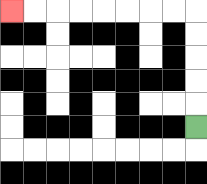{'start': '[8, 5]', 'end': '[0, 0]', 'path_directions': 'U,U,U,U,U,L,L,L,L,L,L,L,L', 'path_coordinates': '[[8, 5], [8, 4], [8, 3], [8, 2], [8, 1], [8, 0], [7, 0], [6, 0], [5, 0], [4, 0], [3, 0], [2, 0], [1, 0], [0, 0]]'}